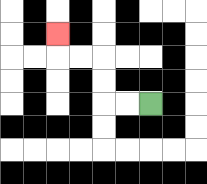{'start': '[6, 4]', 'end': '[2, 1]', 'path_directions': 'L,L,U,U,L,L,U', 'path_coordinates': '[[6, 4], [5, 4], [4, 4], [4, 3], [4, 2], [3, 2], [2, 2], [2, 1]]'}